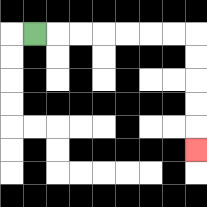{'start': '[1, 1]', 'end': '[8, 6]', 'path_directions': 'R,R,R,R,R,R,R,D,D,D,D,D', 'path_coordinates': '[[1, 1], [2, 1], [3, 1], [4, 1], [5, 1], [6, 1], [7, 1], [8, 1], [8, 2], [8, 3], [8, 4], [8, 5], [8, 6]]'}